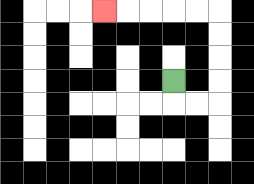{'start': '[7, 3]', 'end': '[4, 0]', 'path_directions': 'D,R,R,U,U,U,U,L,L,L,L,L', 'path_coordinates': '[[7, 3], [7, 4], [8, 4], [9, 4], [9, 3], [9, 2], [9, 1], [9, 0], [8, 0], [7, 0], [6, 0], [5, 0], [4, 0]]'}